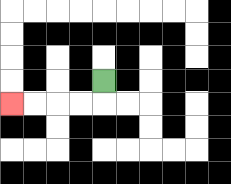{'start': '[4, 3]', 'end': '[0, 4]', 'path_directions': 'D,L,L,L,L', 'path_coordinates': '[[4, 3], [4, 4], [3, 4], [2, 4], [1, 4], [0, 4]]'}